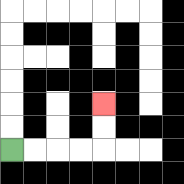{'start': '[0, 6]', 'end': '[4, 4]', 'path_directions': 'R,R,R,R,U,U', 'path_coordinates': '[[0, 6], [1, 6], [2, 6], [3, 6], [4, 6], [4, 5], [4, 4]]'}